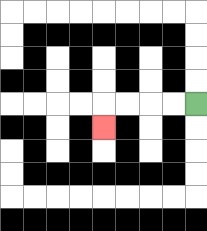{'start': '[8, 4]', 'end': '[4, 5]', 'path_directions': 'L,L,L,L,D', 'path_coordinates': '[[8, 4], [7, 4], [6, 4], [5, 4], [4, 4], [4, 5]]'}